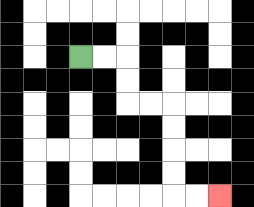{'start': '[3, 2]', 'end': '[9, 8]', 'path_directions': 'R,R,D,D,R,R,D,D,D,D,R,R', 'path_coordinates': '[[3, 2], [4, 2], [5, 2], [5, 3], [5, 4], [6, 4], [7, 4], [7, 5], [7, 6], [7, 7], [7, 8], [8, 8], [9, 8]]'}